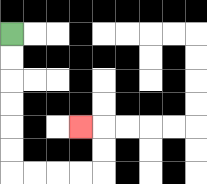{'start': '[0, 1]', 'end': '[3, 5]', 'path_directions': 'D,D,D,D,D,D,R,R,R,R,U,U,L', 'path_coordinates': '[[0, 1], [0, 2], [0, 3], [0, 4], [0, 5], [0, 6], [0, 7], [1, 7], [2, 7], [3, 7], [4, 7], [4, 6], [4, 5], [3, 5]]'}